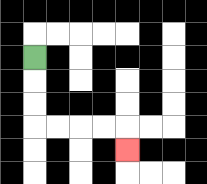{'start': '[1, 2]', 'end': '[5, 6]', 'path_directions': 'D,D,D,R,R,R,R,D', 'path_coordinates': '[[1, 2], [1, 3], [1, 4], [1, 5], [2, 5], [3, 5], [4, 5], [5, 5], [5, 6]]'}